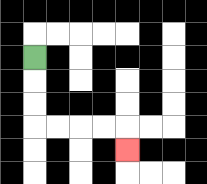{'start': '[1, 2]', 'end': '[5, 6]', 'path_directions': 'D,D,D,R,R,R,R,D', 'path_coordinates': '[[1, 2], [1, 3], [1, 4], [1, 5], [2, 5], [3, 5], [4, 5], [5, 5], [5, 6]]'}